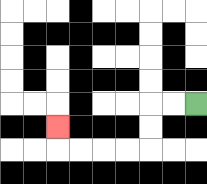{'start': '[8, 4]', 'end': '[2, 5]', 'path_directions': 'L,L,D,D,L,L,L,L,U', 'path_coordinates': '[[8, 4], [7, 4], [6, 4], [6, 5], [6, 6], [5, 6], [4, 6], [3, 6], [2, 6], [2, 5]]'}